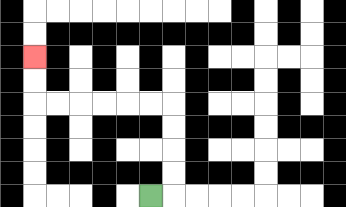{'start': '[6, 8]', 'end': '[1, 2]', 'path_directions': 'R,U,U,U,U,L,L,L,L,L,L,U,U', 'path_coordinates': '[[6, 8], [7, 8], [7, 7], [7, 6], [7, 5], [7, 4], [6, 4], [5, 4], [4, 4], [3, 4], [2, 4], [1, 4], [1, 3], [1, 2]]'}